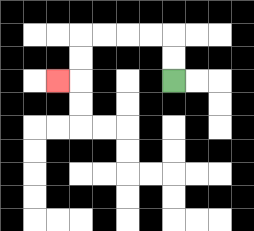{'start': '[7, 3]', 'end': '[2, 3]', 'path_directions': 'U,U,L,L,L,L,D,D,L', 'path_coordinates': '[[7, 3], [7, 2], [7, 1], [6, 1], [5, 1], [4, 1], [3, 1], [3, 2], [3, 3], [2, 3]]'}